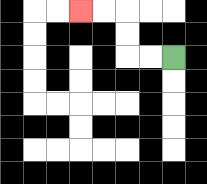{'start': '[7, 2]', 'end': '[3, 0]', 'path_directions': 'L,L,U,U,L,L', 'path_coordinates': '[[7, 2], [6, 2], [5, 2], [5, 1], [5, 0], [4, 0], [3, 0]]'}